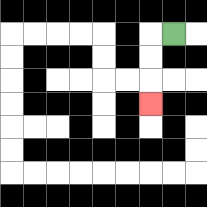{'start': '[7, 1]', 'end': '[6, 4]', 'path_directions': 'L,D,D,D', 'path_coordinates': '[[7, 1], [6, 1], [6, 2], [6, 3], [6, 4]]'}